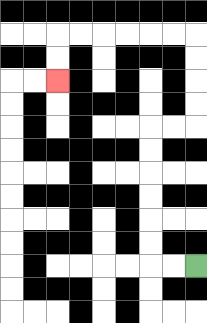{'start': '[8, 11]', 'end': '[2, 3]', 'path_directions': 'L,L,U,U,U,U,U,U,R,R,U,U,U,U,L,L,L,L,L,L,D,D', 'path_coordinates': '[[8, 11], [7, 11], [6, 11], [6, 10], [6, 9], [6, 8], [6, 7], [6, 6], [6, 5], [7, 5], [8, 5], [8, 4], [8, 3], [8, 2], [8, 1], [7, 1], [6, 1], [5, 1], [4, 1], [3, 1], [2, 1], [2, 2], [2, 3]]'}